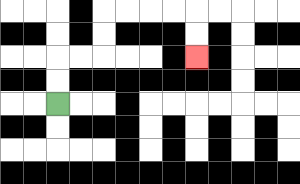{'start': '[2, 4]', 'end': '[8, 2]', 'path_directions': 'U,U,R,R,U,U,R,R,R,R,D,D', 'path_coordinates': '[[2, 4], [2, 3], [2, 2], [3, 2], [4, 2], [4, 1], [4, 0], [5, 0], [6, 0], [7, 0], [8, 0], [8, 1], [8, 2]]'}